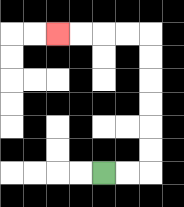{'start': '[4, 7]', 'end': '[2, 1]', 'path_directions': 'R,R,U,U,U,U,U,U,L,L,L,L', 'path_coordinates': '[[4, 7], [5, 7], [6, 7], [6, 6], [6, 5], [6, 4], [6, 3], [6, 2], [6, 1], [5, 1], [4, 1], [3, 1], [2, 1]]'}